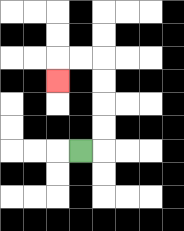{'start': '[3, 6]', 'end': '[2, 3]', 'path_directions': 'R,U,U,U,U,L,L,D', 'path_coordinates': '[[3, 6], [4, 6], [4, 5], [4, 4], [4, 3], [4, 2], [3, 2], [2, 2], [2, 3]]'}